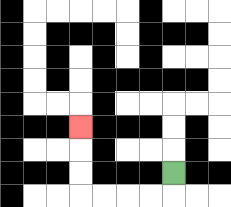{'start': '[7, 7]', 'end': '[3, 5]', 'path_directions': 'D,L,L,L,L,U,U,U', 'path_coordinates': '[[7, 7], [7, 8], [6, 8], [5, 8], [4, 8], [3, 8], [3, 7], [3, 6], [3, 5]]'}